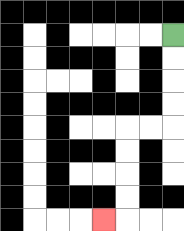{'start': '[7, 1]', 'end': '[4, 9]', 'path_directions': 'D,D,D,D,L,L,D,D,D,D,L', 'path_coordinates': '[[7, 1], [7, 2], [7, 3], [7, 4], [7, 5], [6, 5], [5, 5], [5, 6], [5, 7], [5, 8], [5, 9], [4, 9]]'}